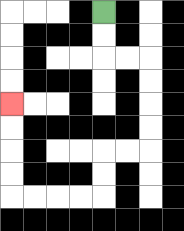{'start': '[4, 0]', 'end': '[0, 4]', 'path_directions': 'D,D,R,R,D,D,D,D,L,L,D,D,L,L,L,L,U,U,U,U', 'path_coordinates': '[[4, 0], [4, 1], [4, 2], [5, 2], [6, 2], [6, 3], [6, 4], [6, 5], [6, 6], [5, 6], [4, 6], [4, 7], [4, 8], [3, 8], [2, 8], [1, 8], [0, 8], [0, 7], [0, 6], [0, 5], [0, 4]]'}